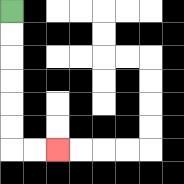{'start': '[0, 0]', 'end': '[2, 6]', 'path_directions': 'D,D,D,D,D,D,R,R', 'path_coordinates': '[[0, 0], [0, 1], [0, 2], [0, 3], [0, 4], [0, 5], [0, 6], [1, 6], [2, 6]]'}